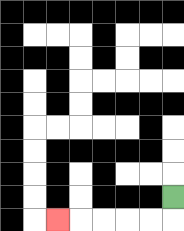{'start': '[7, 8]', 'end': '[2, 9]', 'path_directions': 'D,L,L,L,L,L', 'path_coordinates': '[[7, 8], [7, 9], [6, 9], [5, 9], [4, 9], [3, 9], [2, 9]]'}